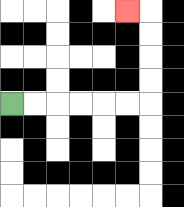{'start': '[0, 4]', 'end': '[5, 0]', 'path_directions': 'R,R,R,R,R,R,U,U,U,U,L', 'path_coordinates': '[[0, 4], [1, 4], [2, 4], [3, 4], [4, 4], [5, 4], [6, 4], [6, 3], [6, 2], [6, 1], [6, 0], [5, 0]]'}